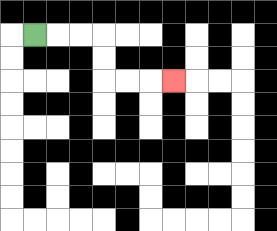{'start': '[1, 1]', 'end': '[7, 3]', 'path_directions': 'R,R,R,D,D,R,R,R', 'path_coordinates': '[[1, 1], [2, 1], [3, 1], [4, 1], [4, 2], [4, 3], [5, 3], [6, 3], [7, 3]]'}